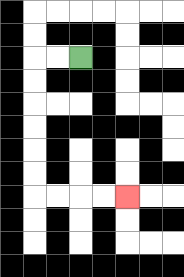{'start': '[3, 2]', 'end': '[5, 8]', 'path_directions': 'L,L,D,D,D,D,D,D,R,R,R,R', 'path_coordinates': '[[3, 2], [2, 2], [1, 2], [1, 3], [1, 4], [1, 5], [1, 6], [1, 7], [1, 8], [2, 8], [3, 8], [4, 8], [5, 8]]'}